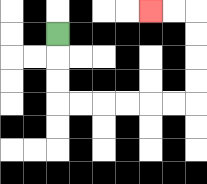{'start': '[2, 1]', 'end': '[6, 0]', 'path_directions': 'D,D,D,R,R,R,R,R,R,U,U,U,U,L,L', 'path_coordinates': '[[2, 1], [2, 2], [2, 3], [2, 4], [3, 4], [4, 4], [5, 4], [6, 4], [7, 4], [8, 4], [8, 3], [8, 2], [8, 1], [8, 0], [7, 0], [6, 0]]'}